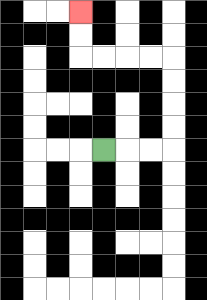{'start': '[4, 6]', 'end': '[3, 0]', 'path_directions': 'R,R,R,U,U,U,U,L,L,L,L,U,U', 'path_coordinates': '[[4, 6], [5, 6], [6, 6], [7, 6], [7, 5], [7, 4], [7, 3], [7, 2], [6, 2], [5, 2], [4, 2], [3, 2], [3, 1], [3, 0]]'}